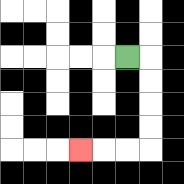{'start': '[5, 2]', 'end': '[3, 6]', 'path_directions': 'R,D,D,D,D,L,L,L', 'path_coordinates': '[[5, 2], [6, 2], [6, 3], [6, 4], [6, 5], [6, 6], [5, 6], [4, 6], [3, 6]]'}